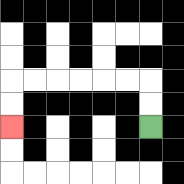{'start': '[6, 5]', 'end': '[0, 5]', 'path_directions': 'U,U,L,L,L,L,L,L,D,D', 'path_coordinates': '[[6, 5], [6, 4], [6, 3], [5, 3], [4, 3], [3, 3], [2, 3], [1, 3], [0, 3], [0, 4], [0, 5]]'}